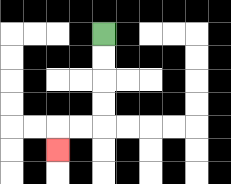{'start': '[4, 1]', 'end': '[2, 6]', 'path_directions': 'D,D,D,D,L,L,D', 'path_coordinates': '[[4, 1], [4, 2], [4, 3], [4, 4], [4, 5], [3, 5], [2, 5], [2, 6]]'}